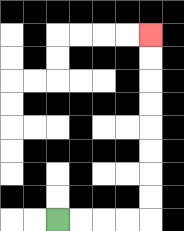{'start': '[2, 9]', 'end': '[6, 1]', 'path_directions': 'R,R,R,R,U,U,U,U,U,U,U,U', 'path_coordinates': '[[2, 9], [3, 9], [4, 9], [5, 9], [6, 9], [6, 8], [6, 7], [6, 6], [6, 5], [6, 4], [6, 3], [6, 2], [6, 1]]'}